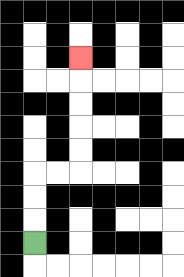{'start': '[1, 10]', 'end': '[3, 2]', 'path_directions': 'U,U,U,R,R,U,U,U,U,U', 'path_coordinates': '[[1, 10], [1, 9], [1, 8], [1, 7], [2, 7], [3, 7], [3, 6], [3, 5], [3, 4], [3, 3], [3, 2]]'}